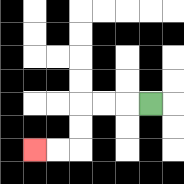{'start': '[6, 4]', 'end': '[1, 6]', 'path_directions': 'L,L,L,D,D,L,L', 'path_coordinates': '[[6, 4], [5, 4], [4, 4], [3, 4], [3, 5], [3, 6], [2, 6], [1, 6]]'}